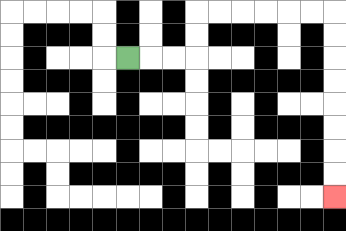{'start': '[5, 2]', 'end': '[14, 8]', 'path_directions': 'R,R,R,U,U,R,R,R,R,R,R,D,D,D,D,D,D,D,D', 'path_coordinates': '[[5, 2], [6, 2], [7, 2], [8, 2], [8, 1], [8, 0], [9, 0], [10, 0], [11, 0], [12, 0], [13, 0], [14, 0], [14, 1], [14, 2], [14, 3], [14, 4], [14, 5], [14, 6], [14, 7], [14, 8]]'}